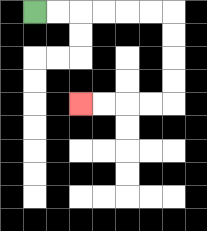{'start': '[1, 0]', 'end': '[3, 4]', 'path_directions': 'R,R,R,R,R,R,D,D,D,D,L,L,L,L', 'path_coordinates': '[[1, 0], [2, 0], [3, 0], [4, 0], [5, 0], [6, 0], [7, 0], [7, 1], [7, 2], [7, 3], [7, 4], [6, 4], [5, 4], [4, 4], [3, 4]]'}